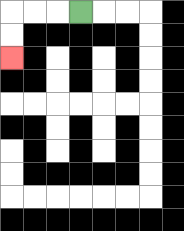{'start': '[3, 0]', 'end': '[0, 2]', 'path_directions': 'L,L,L,D,D', 'path_coordinates': '[[3, 0], [2, 0], [1, 0], [0, 0], [0, 1], [0, 2]]'}